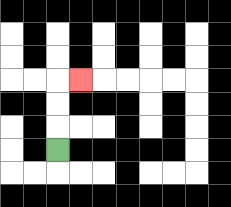{'start': '[2, 6]', 'end': '[3, 3]', 'path_directions': 'U,U,U,R', 'path_coordinates': '[[2, 6], [2, 5], [2, 4], [2, 3], [3, 3]]'}